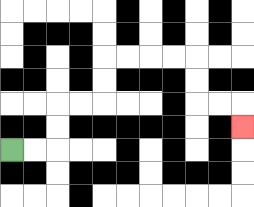{'start': '[0, 6]', 'end': '[10, 5]', 'path_directions': 'R,R,U,U,R,R,U,U,R,R,R,R,D,D,R,R,D', 'path_coordinates': '[[0, 6], [1, 6], [2, 6], [2, 5], [2, 4], [3, 4], [4, 4], [4, 3], [4, 2], [5, 2], [6, 2], [7, 2], [8, 2], [8, 3], [8, 4], [9, 4], [10, 4], [10, 5]]'}